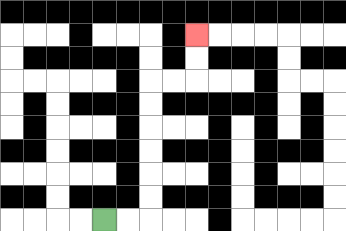{'start': '[4, 9]', 'end': '[8, 1]', 'path_directions': 'R,R,U,U,U,U,U,U,R,R,U,U', 'path_coordinates': '[[4, 9], [5, 9], [6, 9], [6, 8], [6, 7], [6, 6], [6, 5], [6, 4], [6, 3], [7, 3], [8, 3], [8, 2], [8, 1]]'}